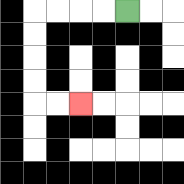{'start': '[5, 0]', 'end': '[3, 4]', 'path_directions': 'L,L,L,L,D,D,D,D,R,R', 'path_coordinates': '[[5, 0], [4, 0], [3, 0], [2, 0], [1, 0], [1, 1], [1, 2], [1, 3], [1, 4], [2, 4], [3, 4]]'}